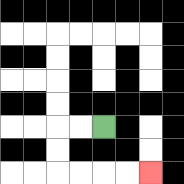{'start': '[4, 5]', 'end': '[6, 7]', 'path_directions': 'L,L,D,D,R,R,R,R', 'path_coordinates': '[[4, 5], [3, 5], [2, 5], [2, 6], [2, 7], [3, 7], [4, 7], [5, 7], [6, 7]]'}